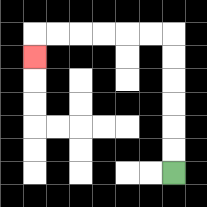{'start': '[7, 7]', 'end': '[1, 2]', 'path_directions': 'U,U,U,U,U,U,L,L,L,L,L,L,D', 'path_coordinates': '[[7, 7], [7, 6], [7, 5], [7, 4], [7, 3], [7, 2], [7, 1], [6, 1], [5, 1], [4, 1], [3, 1], [2, 1], [1, 1], [1, 2]]'}